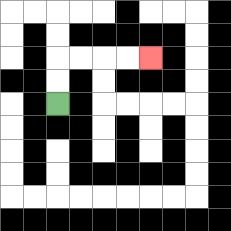{'start': '[2, 4]', 'end': '[6, 2]', 'path_directions': 'U,U,R,R,R,R', 'path_coordinates': '[[2, 4], [2, 3], [2, 2], [3, 2], [4, 2], [5, 2], [6, 2]]'}